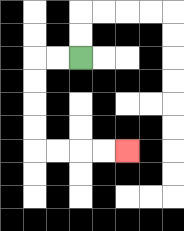{'start': '[3, 2]', 'end': '[5, 6]', 'path_directions': 'L,L,D,D,D,D,R,R,R,R', 'path_coordinates': '[[3, 2], [2, 2], [1, 2], [1, 3], [1, 4], [1, 5], [1, 6], [2, 6], [3, 6], [4, 6], [5, 6]]'}